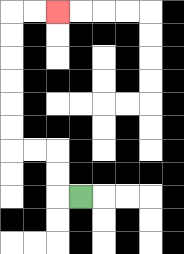{'start': '[3, 8]', 'end': '[2, 0]', 'path_directions': 'L,U,U,L,L,U,U,U,U,U,U,R,R', 'path_coordinates': '[[3, 8], [2, 8], [2, 7], [2, 6], [1, 6], [0, 6], [0, 5], [0, 4], [0, 3], [0, 2], [0, 1], [0, 0], [1, 0], [2, 0]]'}